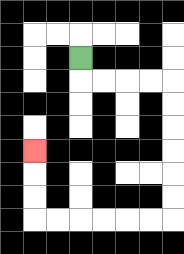{'start': '[3, 2]', 'end': '[1, 6]', 'path_directions': 'D,R,R,R,R,D,D,D,D,D,D,L,L,L,L,L,L,U,U,U', 'path_coordinates': '[[3, 2], [3, 3], [4, 3], [5, 3], [6, 3], [7, 3], [7, 4], [7, 5], [7, 6], [7, 7], [7, 8], [7, 9], [6, 9], [5, 9], [4, 9], [3, 9], [2, 9], [1, 9], [1, 8], [1, 7], [1, 6]]'}